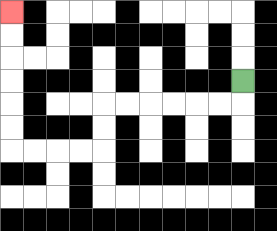{'start': '[10, 3]', 'end': '[0, 0]', 'path_directions': 'D,L,L,L,L,L,L,D,D,L,L,L,L,U,U,U,U,U,U', 'path_coordinates': '[[10, 3], [10, 4], [9, 4], [8, 4], [7, 4], [6, 4], [5, 4], [4, 4], [4, 5], [4, 6], [3, 6], [2, 6], [1, 6], [0, 6], [0, 5], [0, 4], [0, 3], [0, 2], [0, 1], [0, 0]]'}